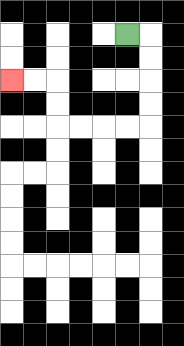{'start': '[5, 1]', 'end': '[0, 3]', 'path_directions': 'R,D,D,D,D,L,L,L,L,U,U,L,L', 'path_coordinates': '[[5, 1], [6, 1], [6, 2], [6, 3], [6, 4], [6, 5], [5, 5], [4, 5], [3, 5], [2, 5], [2, 4], [2, 3], [1, 3], [0, 3]]'}